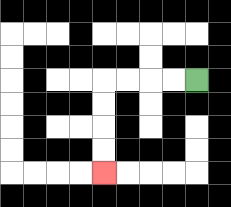{'start': '[8, 3]', 'end': '[4, 7]', 'path_directions': 'L,L,L,L,D,D,D,D', 'path_coordinates': '[[8, 3], [7, 3], [6, 3], [5, 3], [4, 3], [4, 4], [4, 5], [4, 6], [4, 7]]'}